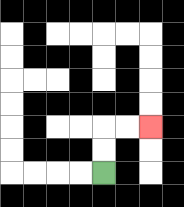{'start': '[4, 7]', 'end': '[6, 5]', 'path_directions': 'U,U,R,R', 'path_coordinates': '[[4, 7], [4, 6], [4, 5], [5, 5], [6, 5]]'}